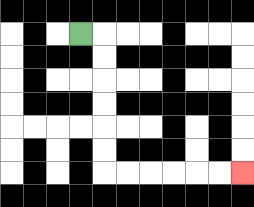{'start': '[3, 1]', 'end': '[10, 7]', 'path_directions': 'R,D,D,D,D,D,D,R,R,R,R,R,R', 'path_coordinates': '[[3, 1], [4, 1], [4, 2], [4, 3], [4, 4], [4, 5], [4, 6], [4, 7], [5, 7], [6, 7], [7, 7], [8, 7], [9, 7], [10, 7]]'}